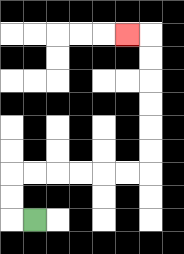{'start': '[1, 9]', 'end': '[5, 1]', 'path_directions': 'L,U,U,R,R,R,R,R,R,U,U,U,U,U,U,L', 'path_coordinates': '[[1, 9], [0, 9], [0, 8], [0, 7], [1, 7], [2, 7], [3, 7], [4, 7], [5, 7], [6, 7], [6, 6], [6, 5], [6, 4], [6, 3], [6, 2], [6, 1], [5, 1]]'}